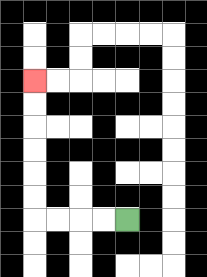{'start': '[5, 9]', 'end': '[1, 3]', 'path_directions': 'L,L,L,L,U,U,U,U,U,U', 'path_coordinates': '[[5, 9], [4, 9], [3, 9], [2, 9], [1, 9], [1, 8], [1, 7], [1, 6], [1, 5], [1, 4], [1, 3]]'}